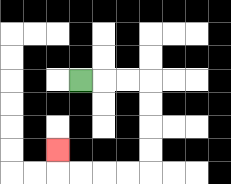{'start': '[3, 3]', 'end': '[2, 6]', 'path_directions': 'R,R,R,D,D,D,D,L,L,L,L,U', 'path_coordinates': '[[3, 3], [4, 3], [5, 3], [6, 3], [6, 4], [6, 5], [6, 6], [6, 7], [5, 7], [4, 7], [3, 7], [2, 7], [2, 6]]'}